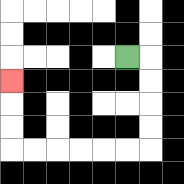{'start': '[5, 2]', 'end': '[0, 3]', 'path_directions': 'R,D,D,D,D,L,L,L,L,L,L,U,U,U', 'path_coordinates': '[[5, 2], [6, 2], [6, 3], [6, 4], [6, 5], [6, 6], [5, 6], [4, 6], [3, 6], [2, 6], [1, 6], [0, 6], [0, 5], [0, 4], [0, 3]]'}